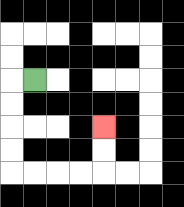{'start': '[1, 3]', 'end': '[4, 5]', 'path_directions': 'L,D,D,D,D,R,R,R,R,U,U', 'path_coordinates': '[[1, 3], [0, 3], [0, 4], [0, 5], [0, 6], [0, 7], [1, 7], [2, 7], [3, 7], [4, 7], [4, 6], [4, 5]]'}